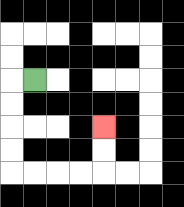{'start': '[1, 3]', 'end': '[4, 5]', 'path_directions': 'L,D,D,D,D,R,R,R,R,U,U', 'path_coordinates': '[[1, 3], [0, 3], [0, 4], [0, 5], [0, 6], [0, 7], [1, 7], [2, 7], [3, 7], [4, 7], [4, 6], [4, 5]]'}